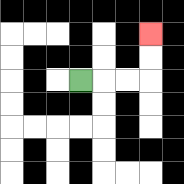{'start': '[3, 3]', 'end': '[6, 1]', 'path_directions': 'R,R,R,U,U', 'path_coordinates': '[[3, 3], [4, 3], [5, 3], [6, 3], [6, 2], [6, 1]]'}